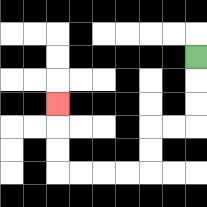{'start': '[8, 2]', 'end': '[2, 4]', 'path_directions': 'D,D,D,L,L,D,D,L,L,L,L,U,U,U', 'path_coordinates': '[[8, 2], [8, 3], [8, 4], [8, 5], [7, 5], [6, 5], [6, 6], [6, 7], [5, 7], [4, 7], [3, 7], [2, 7], [2, 6], [2, 5], [2, 4]]'}